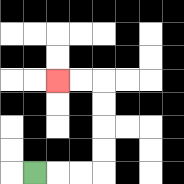{'start': '[1, 7]', 'end': '[2, 3]', 'path_directions': 'R,R,R,U,U,U,U,L,L', 'path_coordinates': '[[1, 7], [2, 7], [3, 7], [4, 7], [4, 6], [4, 5], [4, 4], [4, 3], [3, 3], [2, 3]]'}